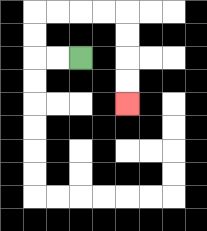{'start': '[3, 2]', 'end': '[5, 4]', 'path_directions': 'L,L,U,U,R,R,R,R,D,D,D,D', 'path_coordinates': '[[3, 2], [2, 2], [1, 2], [1, 1], [1, 0], [2, 0], [3, 0], [4, 0], [5, 0], [5, 1], [5, 2], [5, 3], [5, 4]]'}